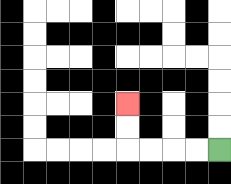{'start': '[9, 6]', 'end': '[5, 4]', 'path_directions': 'L,L,L,L,U,U', 'path_coordinates': '[[9, 6], [8, 6], [7, 6], [6, 6], [5, 6], [5, 5], [5, 4]]'}